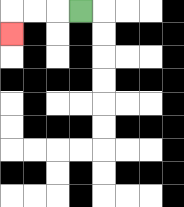{'start': '[3, 0]', 'end': '[0, 1]', 'path_directions': 'L,L,L,D', 'path_coordinates': '[[3, 0], [2, 0], [1, 0], [0, 0], [0, 1]]'}